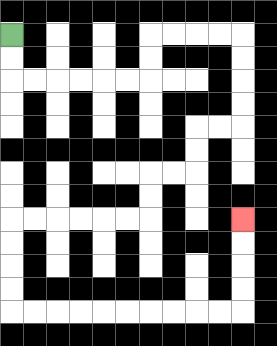{'start': '[0, 1]', 'end': '[10, 9]', 'path_directions': 'D,D,R,R,R,R,R,R,U,U,R,R,R,R,D,D,D,D,L,L,D,D,L,L,D,D,L,L,L,L,L,L,D,D,D,D,R,R,R,R,R,R,R,R,R,R,U,U,U,U', 'path_coordinates': '[[0, 1], [0, 2], [0, 3], [1, 3], [2, 3], [3, 3], [4, 3], [5, 3], [6, 3], [6, 2], [6, 1], [7, 1], [8, 1], [9, 1], [10, 1], [10, 2], [10, 3], [10, 4], [10, 5], [9, 5], [8, 5], [8, 6], [8, 7], [7, 7], [6, 7], [6, 8], [6, 9], [5, 9], [4, 9], [3, 9], [2, 9], [1, 9], [0, 9], [0, 10], [0, 11], [0, 12], [0, 13], [1, 13], [2, 13], [3, 13], [4, 13], [5, 13], [6, 13], [7, 13], [8, 13], [9, 13], [10, 13], [10, 12], [10, 11], [10, 10], [10, 9]]'}